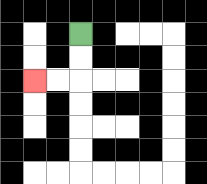{'start': '[3, 1]', 'end': '[1, 3]', 'path_directions': 'D,D,L,L', 'path_coordinates': '[[3, 1], [3, 2], [3, 3], [2, 3], [1, 3]]'}